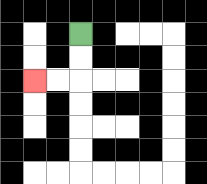{'start': '[3, 1]', 'end': '[1, 3]', 'path_directions': 'D,D,L,L', 'path_coordinates': '[[3, 1], [3, 2], [3, 3], [2, 3], [1, 3]]'}